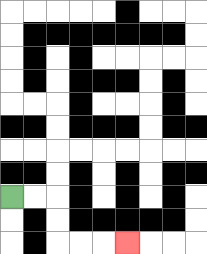{'start': '[0, 8]', 'end': '[5, 10]', 'path_directions': 'R,R,D,D,R,R,R', 'path_coordinates': '[[0, 8], [1, 8], [2, 8], [2, 9], [2, 10], [3, 10], [4, 10], [5, 10]]'}